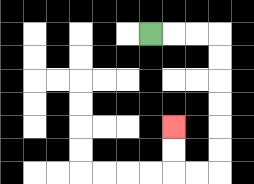{'start': '[6, 1]', 'end': '[7, 5]', 'path_directions': 'R,R,R,D,D,D,D,D,D,L,L,U,U', 'path_coordinates': '[[6, 1], [7, 1], [8, 1], [9, 1], [9, 2], [9, 3], [9, 4], [9, 5], [9, 6], [9, 7], [8, 7], [7, 7], [7, 6], [7, 5]]'}